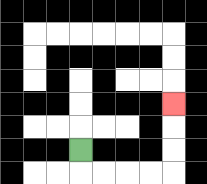{'start': '[3, 6]', 'end': '[7, 4]', 'path_directions': 'D,R,R,R,R,U,U,U', 'path_coordinates': '[[3, 6], [3, 7], [4, 7], [5, 7], [6, 7], [7, 7], [7, 6], [7, 5], [7, 4]]'}